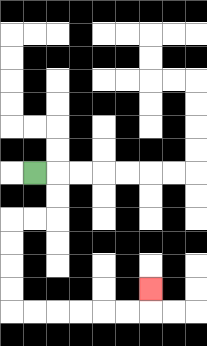{'start': '[1, 7]', 'end': '[6, 12]', 'path_directions': 'R,D,D,L,L,D,D,D,D,R,R,R,R,R,R,U', 'path_coordinates': '[[1, 7], [2, 7], [2, 8], [2, 9], [1, 9], [0, 9], [0, 10], [0, 11], [0, 12], [0, 13], [1, 13], [2, 13], [3, 13], [4, 13], [5, 13], [6, 13], [6, 12]]'}